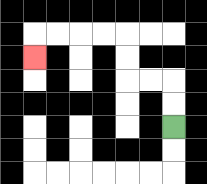{'start': '[7, 5]', 'end': '[1, 2]', 'path_directions': 'U,U,L,L,U,U,L,L,L,L,D', 'path_coordinates': '[[7, 5], [7, 4], [7, 3], [6, 3], [5, 3], [5, 2], [5, 1], [4, 1], [3, 1], [2, 1], [1, 1], [1, 2]]'}